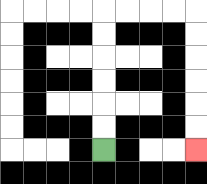{'start': '[4, 6]', 'end': '[8, 6]', 'path_directions': 'U,U,U,U,U,U,R,R,R,R,D,D,D,D,D,D', 'path_coordinates': '[[4, 6], [4, 5], [4, 4], [4, 3], [4, 2], [4, 1], [4, 0], [5, 0], [6, 0], [7, 0], [8, 0], [8, 1], [8, 2], [8, 3], [8, 4], [8, 5], [8, 6]]'}